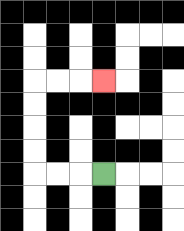{'start': '[4, 7]', 'end': '[4, 3]', 'path_directions': 'L,L,L,U,U,U,U,R,R,R', 'path_coordinates': '[[4, 7], [3, 7], [2, 7], [1, 7], [1, 6], [1, 5], [1, 4], [1, 3], [2, 3], [3, 3], [4, 3]]'}